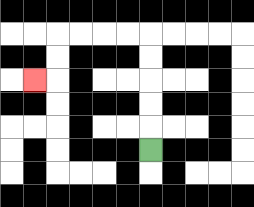{'start': '[6, 6]', 'end': '[1, 3]', 'path_directions': 'U,U,U,U,U,L,L,L,L,D,D,L', 'path_coordinates': '[[6, 6], [6, 5], [6, 4], [6, 3], [6, 2], [6, 1], [5, 1], [4, 1], [3, 1], [2, 1], [2, 2], [2, 3], [1, 3]]'}